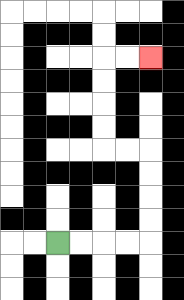{'start': '[2, 10]', 'end': '[6, 2]', 'path_directions': 'R,R,R,R,U,U,U,U,L,L,U,U,U,U,R,R', 'path_coordinates': '[[2, 10], [3, 10], [4, 10], [5, 10], [6, 10], [6, 9], [6, 8], [6, 7], [6, 6], [5, 6], [4, 6], [4, 5], [4, 4], [4, 3], [4, 2], [5, 2], [6, 2]]'}